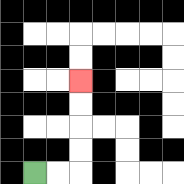{'start': '[1, 7]', 'end': '[3, 3]', 'path_directions': 'R,R,U,U,U,U', 'path_coordinates': '[[1, 7], [2, 7], [3, 7], [3, 6], [3, 5], [3, 4], [3, 3]]'}